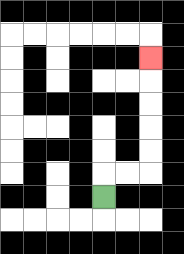{'start': '[4, 8]', 'end': '[6, 2]', 'path_directions': 'U,R,R,U,U,U,U,U', 'path_coordinates': '[[4, 8], [4, 7], [5, 7], [6, 7], [6, 6], [6, 5], [6, 4], [6, 3], [6, 2]]'}